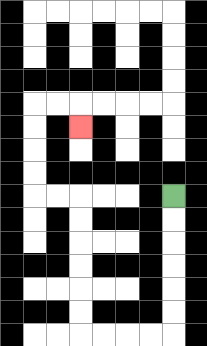{'start': '[7, 8]', 'end': '[3, 5]', 'path_directions': 'D,D,D,D,D,D,L,L,L,L,U,U,U,U,U,U,L,L,U,U,U,U,R,R,D', 'path_coordinates': '[[7, 8], [7, 9], [7, 10], [7, 11], [7, 12], [7, 13], [7, 14], [6, 14], [5, 14], [4, 14], [3, 14], [3, 13], [3, 12], [3, 11], [3, 10], [3, 9], [3, 8], [2, 8], [1, 8], [1, 7], [1, 6], [1, 5], [1, 4], [2, 4], [3, 4], [3, 5]]'}